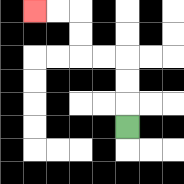{'start': '[5, 5]', 'end': '[1, 0]', 'path_directions': 'U,U,U,L,L,U,U,L,L', 'path_coordinates': '[[5, 5], [5, 4], [5, 3], [5, 2], [4, 2], [3, 2], [3, 1], [3, 0], [2, 0], [1, 0]]'}